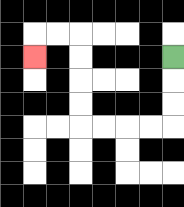{'start': '[7, 2]', 'end': '[1, 2]', 'path_directions': 'D,D,D,L,L,L,L,U,U,U,U,L,L,D', 'path_coordinates': '[[7, 2], [7, 3], [7, 4], [7, 5], [6, 5], [5, 5], [4, 5], [3, 5], [3, 4], [3, 3], [3, 2], [3, 1], [2, 1], [1, 1], [1, 2]]'}